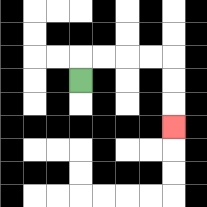{'start': '[3, 3]', 'end': '[7, 5]', 'path_directions': 'U,R,R,R,R,D,D,D', 'path_coordinates': '[[3, 3], [3, 2], [4, 2], [5, 2], [6, 2], [7, 2], [7, 3], [7, 4], [7, 5]]'}